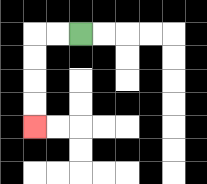{'start': '[3, 1]', 'end': '[1, 5]', 'path_directions': 'L,L,D,D,D,D', 'path_coordinates': '[[3, 1], [2, 1], [1, 1], [1, 2], [1, 3], [1, 4], [1, 5]]'}